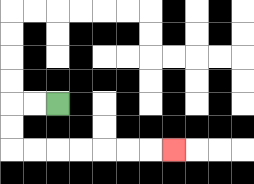{'start': '[2, 4]', 'end': '[7, 6]', 'path_directions': 'L,L,D,D,R,R,R,R,R,R,R', 'path_coordinates': '[[2, 4], [1, 4], [0, 4], [0, 5], [0, 6], [1, 6], [2, 6], [3, 6], [4, 6], [5, 6], [6, 6], [7, 6]]'}